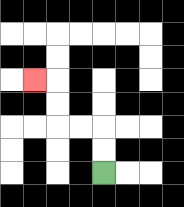{'start': '[4, 7]', 'end': '[1, 3]', 'path_directions': 'U,U,L,L,U,U,L', 'path_coordinates': '[[4, 7], [4, 6], [4, 5], [3, 5], [2, 5], [2, 4], [2, 3], [1, 3]]'}